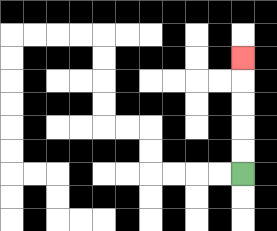{'start': '[10, 7]', 'end': '[10, 2]', 'path_directions': 'U,U,U,U,U', 'path_coordinates': '[[10, 7], [10, 6], [10, 5], [10, 4], [10, 3], [10, 2]]'}